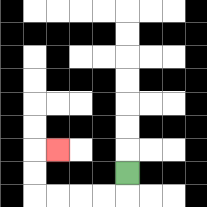{'start': '[5, 7]', 'end': '[2, 6]', 'path_directions': 'D,L,L,L,L,U,U,R', 'path_coordinates': '[[5, 7], [5, 8], [4, 8], [3, 8], [2, 8], [1, 8], [1, 7], [1, 6], [2, 6]]'}